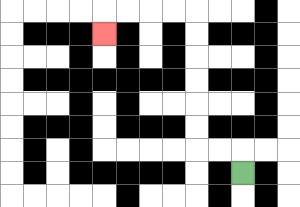{'start': '[10, 7]', 'end': '[4, 1]', 'path_directions': 'U,L,L,U,U,U,U,U,U,L,L,L,L,D', 'path_coordinates': '[[10, 7], [10, 6], [9, 6], [8, 6], [8, 5], [8, 4], [8, 3], [8, 2], [8, 1], [8, 0], [7, 0], [6, 0], [5, 0], [4, 0], [4, 1]]'}